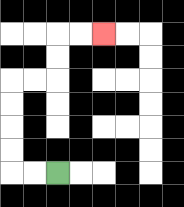{'start': '[2, 7]', 'end': '[4, 1]', 'path_directions': 'L,L,U,U,U,U,R,R,U,U,R,R', 'path_coordinates': '[[2, 7], [1, 7], [0, 7], [0, 6], [0, 5], [0, 4], [0, 3], [1, 3], [2, 3], [2, 2], [2, 1], [3, 1], [4, 1]]'}